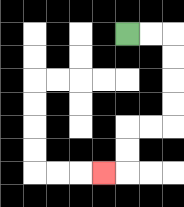{'start': '[5, 1]', 'end': '[4, 7]', 'path_directions': 'R,R,D,D,D,D,L,L,D,D,L', 'path_coordinates': '[[5, 1], [6, 1], [7, 1], [7, 2], [7, 3], [7, 4], [7, 5], [6, 5], [5, 5], [5, 6], [5, 7], [4, 7]]'}